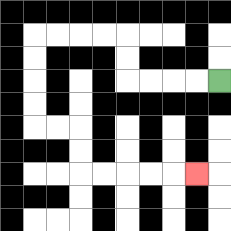{'start': '[9, 3]', 'end': '[8, 7]', 'path_directions': 'L,L,L,L,U,U,L,L,L,L,D,D,D,D,R,R,D,D,R,R,R,R,R', 'path_coordinates': '[[9, 3], [8, 3], [7, 3], [6, 3], [5, 3], [5, 2], [5, 1], [4, 1], [3, 1], [2, 1], [1, 1], [1, 2], [1, 3], [1, 4], [1, 5], [2, 5], [3, 5], [3, 6], [3, 7], [4, 7], [5, 7], [6, 7], [7, 7], [8, 7]]'}